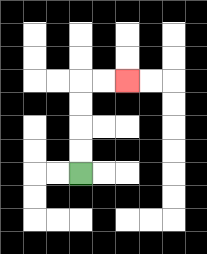{'start': '[3, 7]', 'end': '[5, 3]', 'path_directions': 'U,U,U,U,R,R', 'path_coordinates': '[[3, 7], [3, 6], [3, 5], [3, 4], [3, 3], [4, 3], [5, 3]]'}